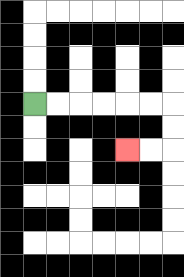{'start': '[1, 4]', 'end': '[5, 6]', 'path_directions': 'R,R,R,R,R,R,D,D,L,L', 'path_coordinates': '[[1, 4], [2, 4], [3, 4], [4, 4], [5, 4], [6, 4], [7, 4], [7, 5], [7, 6], [6, 6], [5, 6]]'}